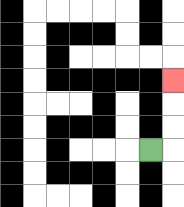{'start': '[6, 6]', 'end': '[7, 3]', 'path_directions': 'R,U,U,U', 'path_coordinates': '[[6, 6], [7, 6], [7, 5], [7, 4], [7, 3]]'}